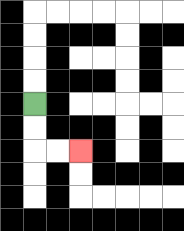{'start': '[1, 4]', 'end': '[3, 6]', 'path_directions': 'D,D,R,R', 'path_coordinates': '[[1, 4], [1, 5], [1, 6], [2, 6], [3, 6]]'}